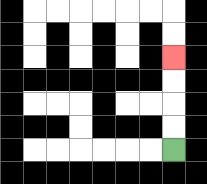{'start': '[7, 6]', 'end': '[7, 2]', 'path_directions': 'U,U,U,U', 'path_coordinates': '[[7, 6], [7, 5], [7, 4], [7, 3], [7, 2]]'}